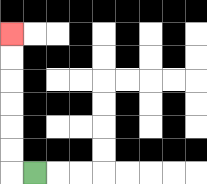{'start': '[1, 7]', 'end': '[0, 1]', 'path_directions': 'L,U,U,U,U,U,U', 'path_coordinates': '[[1, 7], [0, 7], [0, 6], [0, 5], [0, 4], [0, 3], [0, 2], [0, 1]]'}